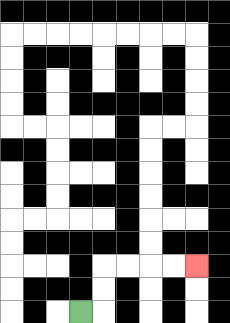{'start': '[3, 13]', 'end': '[8, 11]', 'path_directions': 'R,U,U,R,R,R,R', 'path_coordinates': '[[3, 13], [4, 13], [4, 12], [4, 11], [5, 11], [6, 11], [7, 11], [8, 11]]'}